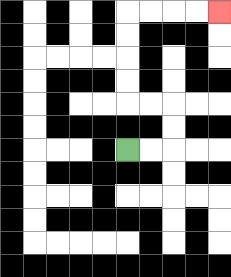{'start': '[5, 6]', 'end': '[9, 0]', 'path_directions': 'R,R,U,U,L,L,U,U,U,U,R,R,R,R', 'path_coordinates': '[[5, 6], [6, 6], [7, 6], [7, 5], [7, 4], [6, 4], [5, 4], [5, 3], [5, 2], [5, 1], [5, 0], [6, 0], [7, 0], [8, 0], [9, 0]]'}